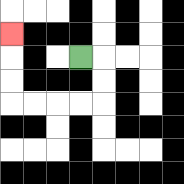{'start': '[3, 2]', 'end': '[0, 1]', 'path_directions': 'R,D,D,L,L,L,L,U,U,U', 'path_coordinates': '[[3, 2], [4, 2], [4, 3], [4, 4], [3, 4], [2, 4], [1, 4], [0, 4], [0, 3], [0, 2], [0, 1]]'}